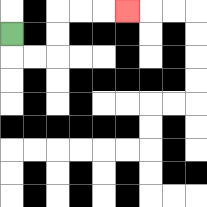{'start': '[0, 1]', 'end': '[5, 0]', 'path_directions': 'D,R,R,U,U,R,R,R', 'path_coordinates': '[[0, 1], [0, 2], [1, 2], [2, 2], [2, 1], [2, 0], [3, 0], [4, 0], [5, 0]]'}